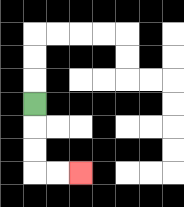{'start': '[1, 4]', 'end': '[3, 7]', 'path_directions': 'D,D,D,R,R', 'path_coordinates': '[[1, 4], [1, 5], [1, 6], [1, 7], [2, 7], [3, 7]]'}